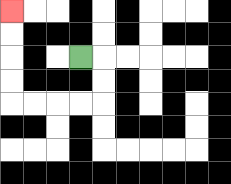{'start': '[3, 2]', 'end': '[0, 0]', 'path_directions': 'R,D,D,L,L,L,L,U,U,U,U', 'path_coordinates': '[[3, 2], [4, 2], [4, 3], [4, 4], [3, 4], [2, 4], [1, 4], [0, 4], [0, 3], [0, 2], [0, 1], [0, 0]]'}